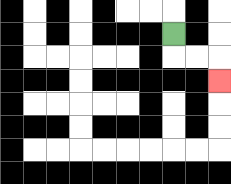{'start': '[7, 1]', 'end': '[9, 3]', 'path_directions': 'D,R,R,D', 'path_coordinates': '[[7, 1], [7, 2], [8, 2], [9, 2], [9, 3]]'}